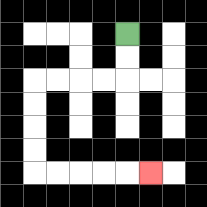{'start': '[5, 1]', 'end': '[6, 7]', 'path_directions': 'D,D,L,L,L,L,D,D,D,D,R,R,R,R,R', 'path_coordinates': '[[5, 1], [5, 2], [5, 3], [4, 3], [3, 3], [2, 3], [1, 3], [1, 4], [1, 5], [1, 6], [1, 7], [2, 7], [3, 7], [4, 7], [5, 7], [6, 7]]'}